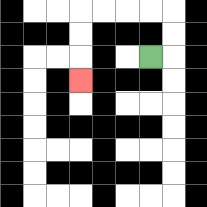{'start': '[6, 2]', 'end': '[3, 3]', 'path_directions': 'R,U,U,L,L,L,L,D,D,D', 'path_coordinates': '[[6, 2], [7, 2], [7, 1], [7, 0], [6, 0], [5, 0], [4, 0], [3, 0], [3, 1], [3, 2], [3, 3]]'}